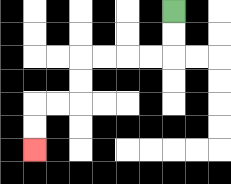{'start': '[7, 0]', 'end': '[1, 6]', 'path_directions': 'D,D,L,L,L,L,D,D,L,L,D,D', 'path_coordinates': '[[7, 0], [7, 1], [7, 2], [6, 2], [5, 2], [4, 2], [3, 2], [3, 3], [3, 4], [2, 4], [1, 4], [1, 5], [1, 6]]'}